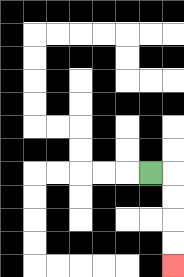{'start': '[6, 7]', 'end': '[7, 11]', 'path_directions': 'R,D,D,D,D', 'path_coordinates': '[[6, 7], [7, 7], [7, 8], [7, 9], [7, 10], [7, 11]]'}